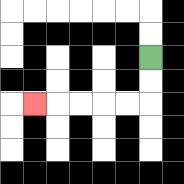{'start': '[6, 2]', 'end': '[1, 4]', 'path_directions': 'D,D,L,L,L,L,L', 'path_coordinates': '[[6, 2], [6, 3], [6, 4], [5, 4], [4, 4], [3, 4], [2, 4], [1, 4]]'}